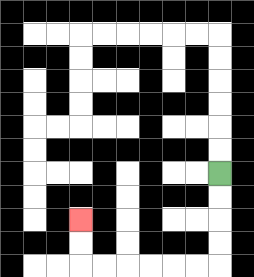{'start': '[9, 7]', 'end': '[3, 9]', 'path_directions': 'D,D,D,D,L,L,L,L,L,L,U,U', 'path_coordinates': '[[9, 7], [9, 8], [9, 9], [9, 10], [9, 11], [8, 11], [7, 11], [6, 11], [5, 11], [4, 11], [3, 11], [3, 10], [3, 9]]'}